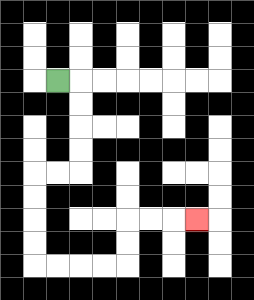{'start': '[2, 3]', 'end': '[8, 9]', 'path_directions': 'R,D,D,D,D,L,L,D,D,D,D,R,R,R,R,U,U,R,R,R', 'path_coordinates': '[[2, 3], [3, 3], [3, 4], [3, 5], [3, 6], [3, 7], [2, 7], [1, 7], [1, 8], [1, 9], [1, 10], [1, 11], [2, 11], [3, 11], [4, 11], [5, 11], [5, 10], [5, 9], [6, 9], [7, 9], [8, 9]]'}